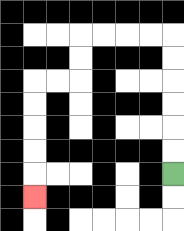{'start': '[7, 7]', 'end': '[1, 8]', 'path_directions': 'U,U,U,U,U,U,L,L,L,L,D,D,L,L,D,D,D,D,D', 'path_coordinates': '[[7, 7], [7, 6], [7, 5], [7, 4], [7, 3], [7, 2], [7, 1], [6, 1], [5, 1], [4, 1], [3, 1], [3, 2], [3, 3], [2, 3], [1, 3], [1, 4], [1, 5], [1, 6], [1, 7], [1, 8]]'}